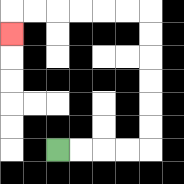{'start': '[2, 6]', 'end': '[0, 1]', 'path_directions': 'R,R,R,R,U,U,U,U,U,U,L,L,L,L,L,L,D', 'path_coordinates': '[[2, 6], [3, 6], [4, 6], [5, 6], [6, 6], [6, 5], [6, 4], [6, 3], [6, 2], [6, 1], [6, 0], [5, 0], [4, 0], [3, 0], [2, 0], [1, 0], [0, 0], [0, 1]]'}